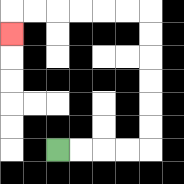{'start': '[2, 6]', 'end': '[0, 1]', 'path_directions': 'R,R,R,R,U,U,U,U,U,U,L,L,L,L,L,L,D', 'path_coordinates': '[[2, 6], [3, 6], [4, 6], [5, 6], [6, 6], [6, 5], [6, 4], [6, 3], [6, 2], [6, 1], [6, 0], [5, 0], [4, 0], [3, 0], [2, 0], [1, 0], [0, 0], [0, 1]]'}